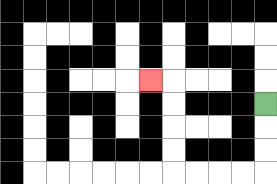{'start': '[11, 4]', 'end': '[6, 3]', 'path_directions': 'D,D,D,L,L,L,L,U,U,U,U,L', 'path_coordinates': '[[11, 4], [11, 5], [11, 6], [11, 7], [10, 7], [9, 7], [8, 7], [7, 7], [7, 6], [7, 5], [7, 4], [7, 3], [6, 3]]'}